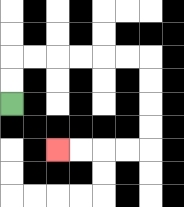{'start': '[0, 4]', 'end': '[2, 6]', 'path_directions': 'U,U,R,R,R,R,R,R,D,D,D,D,L,L,L,L', 'path_coordinates': '[[0, 4], [0, 3], [0, 2], [1, 2], [2, 2], [3, 2], [4, 2], [5, 2], [6, 2], [6, 3], [6, 4], [6, 5], [6, 6], [5, 6], [4, 6], [3, 6], [2, 6]]'}